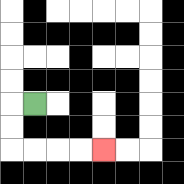{'start': '[1, 4]', 'end': '[4, 6]', 'path_directions': 'L,D,D,R,R,R,R', 'path_coordinates': '[[1, 4], [0, 4], [0, 5], [0, 6], [1, 6], [2, 6], [3, 6], [4, 6]]'}